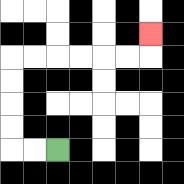{'start': '[2, 6]', 'end': '[6, 1]', 'path_directions': 'L,L,U,U,U,U,R,R,R,R,R,R,U', 'path_coordinates': '[[2, 6], [1, 6], [0, 6], [0, 5], [0, 4], [0, 3], [0, 2], [1, 2], [2, 2], [3, 2], [4, 2], [5, 2], [6, 2], [6, 1]]'}